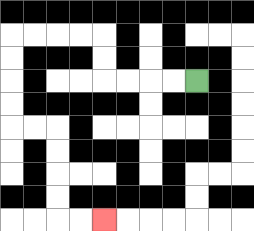{'start': '[8, 3]', 'end': '[4, 9]', 'path_directions': 'L,L,L,L,U,U,L,L,L,L,D,D,D,D,R,R,D,D,D,D,R,R', 'path_coordinates': '[[8, 3], [7, 3], [6, 3], [5, 3], [4, 3], [4, 2], [4, 1], [3, 1], [2, 1], [1, 1], [0, 1], [0, 2], [0, 3], [0, 4], [0, 5], [1, 5], [2, 5], [2, 6], [2, 7], [2, 8], [2, 9], [3, 9], [4, 9]]'}